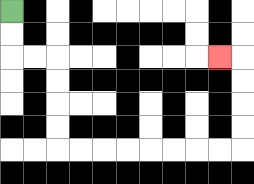{'start': '[0, 0]', 'end': '[9, 2]', 'path_directions': 'D,D,R,R,D,D,D,D,R,R,R,R,R,R,R,R,U,U,U,U,L', 'path_coordinates': '[[0, 0], [0, 1], [0, 2], [1, 2], [2, 2], [2, 3], [2, 4], [2, 5], [2, 6], [3, 6], [4, 6], [5, 6], [6, 6], [7, 6], [8, 6], [9, 6], [10, 6], [10, 5], [10, 4], [10, 3], [10, 2], [9, 2]]'}